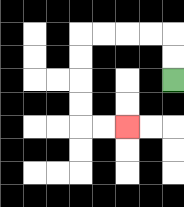{'start': '[7, 3]', 'end': '[5, 5]', 'path_directions': 'U,U,L,L,L,L,D,D,D,D,R,R', 'path_coordinates': '[[7, 3], [7, 2], [7, 1], [6, 1], [5, 1], [4, 1], [3, 1], [3, 2], [3, 3], [3, 4], [3, 5], [4, 5], [5, 5]]'}